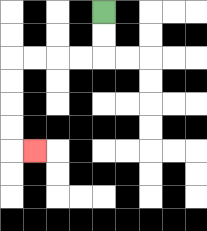{'start': '[4, 0]', 'end': '[1, 6]', 'path_directions': 'D,D,L,L,L,L,D,D,D,D,R', 'path_coordinates': '[[4, 0], [4, 1], [4, 2], [3, 2], [2, 2], [1, 2], [0, 2], [0, 3], [0, 4], [0, 5], [0, 6], [1, 6]]'}